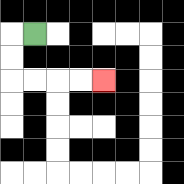{'start': '[1, 1]', 'end': '[4, 3]', 'path_directions': 'L,D,D,R,R,R,R', 'path_coordinates': '[[1, 1], [0, 1], [0, 2], [0, 3], [1, 3], [2, 3], [3, 3], [4, 3]]'}